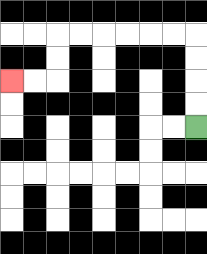{'start': '[8, 5]', 'end': '[0, 3]', 'path_directions': 'U,U,U,U,L,L,L,L,L,L,D,D,L,L', 'path_coordinates': '[[8, 5], [8, 4], [8, 3], [8, 2], [8, 1], [7, 1], [6, 1], [5, 1], [4, 1], [3, 1], [2, 1], [2, 2], [2, 3], [1, 3], [0, 3]]'}